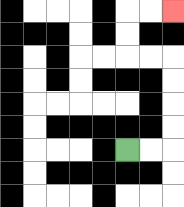{'start': '[5, 6]', 'end': '[7, 0]', 'path_directions': 'R,R,U,U,U,U,L,L,U,U,R,R', 'path_coordinates': '[[5, 6], [6, 6], [7, 6], [7, 5], [7, 4], [7, 3], [7, 2], [6, 2], [5, 2], [5, 1], [5, 0], [6, 0], [7, 0]]'}